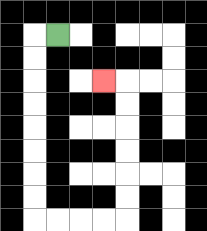{'start': '[2, 1]', 'end': '[4, 3]', 'path_directions': 'L,D,D,D,D,D,D,D,D,R,R,R,R,U,U,U,U,U,U,L', 'path_coordinates': '[[2, 1], [1, 1], [1, 2], [1, 3], [1, 4], [1, 5], [1, 6], [1, 7], [1, 8], [1, 9], [2, 9], [3, 9], [4, 9], [5, 9], [5, 8], [5, 7], [5, 6], [5, 5], [5, 4], [5, 3], [4, 3]]'}